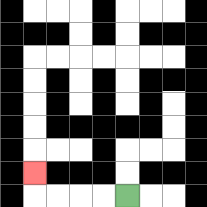{'start': '[5, 8]', 'end': '[1, 7]', 'path_directions': 'L,L,L,L,U', 'path_coordinates': '[[5, 8], [4, 8], [3, 8], [2, 8], [1, 8], [1, 7]]'}